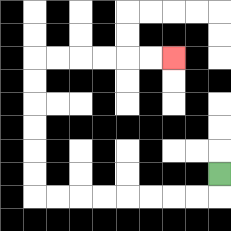{'start': '[9, 7]', 'end': '[7, 2]', 'path_directions': 'D,L,L,L,L,L,L,L,L,U,U,U,U,U,U,R,R,R,R,R,R', 'path_coordinates': '[[9, 7], [9, 8], [8, 8], [7, 8], [6, 8], [5, 8], [4, 8], [3, 8], [2, 8], [1, 8], [1, 7], [1, 6], [1, 5], [1, 4], [1, 3], [1, 2], [2, 2], [3, 2], [4, 2], [5, 2], [6, 2], [7, 2]]'}